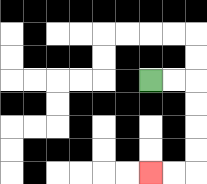{'start': '[6, 3]', 'end': '[6, 7]', 'path_directions': 'R,R,D,D,D,D,L,L', 'path_coordinates': '[[6, 3], [7, 3], [8, 3], [8, 4], [8, 5], [8, 6], [8, 7], [7, 7], [6, 7]]'}